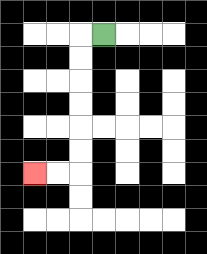{'start': '[4, 1]', 'end': '[1, 7]', 'path_directions': 'L,D,D,D,D,D,D,L,L', 'path_coordinates': '[[4, 1], [3, 1], [3, 2], [3, 3], [3, 4], [3, 5], [3, 6], [3, 7], [2, 7], [1, 7]]'}